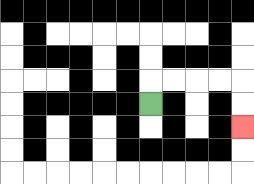{'start': '[6, 4]', 'end': '[10, 5]', 'path_directions': 'U,R,R,R,R,D,D', 'path_coordinates': '[[6, 4], [6, 3], [7, 3], [8, 3], [9, 3], [10, 3], [10, 4], [10, 5]]'}